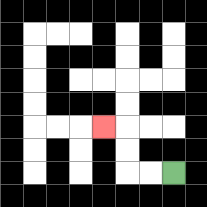{'start': '[7, 7]', 'end': '[4, 5]', 'path_directions': 'L,L,U,U,L', 'path_coordinates': '[[7, 7], [6, 7], [5, 7], [5, 6], [5, 5], [4, 5]]'}